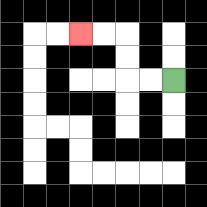{'start': '[7, 3]', 'end': '[3, 1]', 'path_directions': 'L,L,U,U,L,L', 'path_coordinates': '[[7, 3], [6, 3], [5, 3], [5, 2], [5, 1], [4, 1], [3, 1]]'}